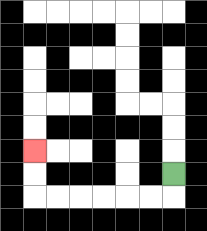{'start': '[7, 7]', 'end': '[1, 6]', 'path_directions': 'D,L,L,L,L,L,L,U,U', 'path_coordinates': '[[7, 7], [7, 8], [6, 8], [5, 8], [4, 8], [3, 8], [2, 8], [1, 8], [1, 7], [1, 6]]'}